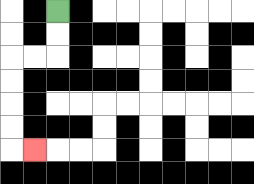{'start': '[2, 0]', 'end': '[1, 6]', 'path_directions': 'D,D,L,L,D,D,D,D,R', 'path_coordinates': '[[2, 0], [2, 1], [2, 2], [1, 2], [0, 2], [0, 3], [0, 4], [0, 5], [0, 6], [1, 6]]'}